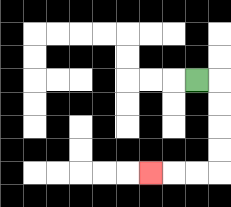{'start': '[8, 3]', 'end': '[6, 7]', 'path_directions': 'R,D,D,D,D,L,L,L', 'path_coordinates': '[[8, 3], [9, 3], [9, 4], [9, 5], [9, 6], [9, 7], [8, 7], [7, 7], [6, 7]]'}